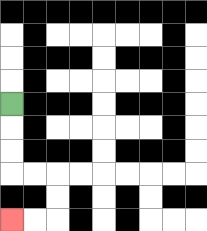{'start': '[0, 4]', 'end': '[0, 9]', 'path_directions': 'D,D,D,R,R,D,D,L,L', 'path_coordinates': '[[0, 4], [0, 5], [0, 6], [0, 7], [1, 7], [2, 7], [2, 8], [2, 9], [1, 9], [0, 9]]'}